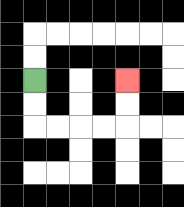{'start': '[1, 3]', 'end': '[5, 3]', 'path_directions': 'D,D,R,R,R,R,U,U', 'path_coordinates': '[[1, 3], [1, 4], [1, 5], [2, 5], [3, 5], [4, 5], [5, 5], [5, 4], [5, 3]]'}